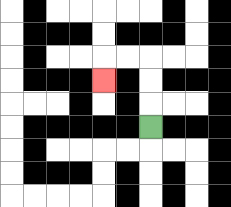{'start': '[6, 5]', 'end': '[4, 3]', 'path_directions': 'U,U,U,L,L,D', 'path_coordinates': '[[6, 5], [6, 4], [6, 3], [6, 2], [5, 2], [4, 2], [4, 3]]'}